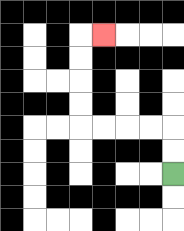{'start': '[7, 7]', 'end': '[4, 1]', 'path_directions': 'U,U,L,L,L,L,U,U,U,U,R', 'path_coordinates': '[[7, 7], [7, 6], [7, 5], [6, 5], [5, 5], [4, 5], [3, 5], [3, 4], [3, 3], [3, 2], [3, 1], [4, 1]]'}